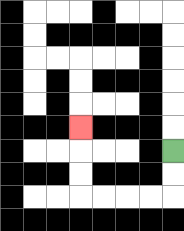{'start': '[7, 6]', 'end': '[3, 5]', 'path_directions': 'D,D,L,L,L,L,U,U,U', 'path_coordinates': '[[7, 6], [7, 7], [7, 8], [6, 8], [5, 8], [4, 8], [3, 8], [3, 7], [3, 6], [3, 5]]'}